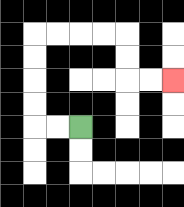{'start': '[3, 5]', 'end': '[7, 3]', 'path_directions': 'L,L,U,U,U,U,R,R,R,R,D,D,R,R', 'path_coordinates': '[[3, 5], [2, 5], [1, 5], [1, 4], [1, 3], [1, 2], [1, 1], [2, 1], [3, 1], [4, 1], [5, 1], [5, 2], [5, 3], [6, 3], [7, 3]]'}